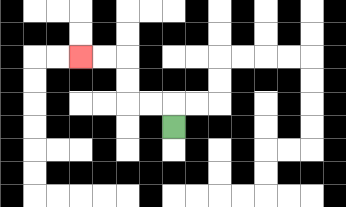{'start': '[7, 5]', 'end': '[3, 2]', 'path_directions': 'U,L,L,U,U,L,L', 'path_coordinates': '[[7, 5], [7, 4], [6, 4], [5, 4], [5, 3], [5, 2], [4, 2], [3, 2]]'}